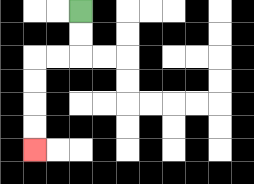{'start': '[3, 0]', 'end': '[1, 6]', 'path_directions': 'D,D,L,L,D,D,D,D', 'path_coordinates': '[[3, 0], [3, 1], [3, 2], [2, 2], [1, 2], [1, 3], [1, 4], [1, 5], [1, 6]]'}